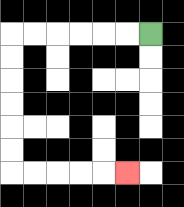{'start': '[6, 1]', 'end': '[5, 7]', 'path_directions': 'L,L,L,L,L,L,D,D,D,D,D,D,R,R,R,R,R', 'path_coordinates': '[[6, 1], [5, 1], [4, 1], [3, 1], [2, 1], [1, 1], [0, 1], [0, 2], [0, 3], [0, 4], [0, 5], [0, 6], [0, 7], [1, 7], [2, 7], [3, 7], [4, 7], [5, 7]]'}